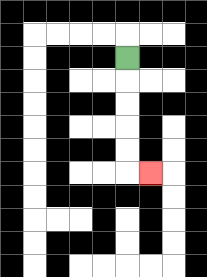{'start': '[5, 2]', 'end': '[6, 7]', 'path_directions': 'D,D,D,D,D,R', 'path_coordinates': '[[5, 2], [5, 3], [5, 4], [5, 5], [5, 6], [5, 7], [6, 7]]'}